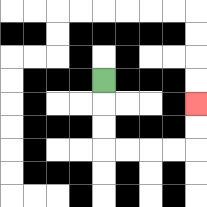{'start': '[4, 3]', 'end': '[8, 4]', 'path_directions': 'D,D,D,R,R,R,R,U,U', 'path_coordinates': '[[4, 3], [4, 4], [4, 5], [4, 6], [5, 6], [6, 6], [7, 6], [8, 6], [8, 5], [8, 4]]'}